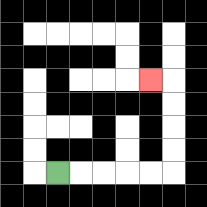{'start': '[2, 7]', 'end': '[6, 3]', 'path_directions': 'R,R,R,R,R,U,U,U,U,L', 'path_coordinates': '[[2, 7], [3, 7], [4, 7], [5, 7], [6, 7], [7, 7], [7, 6], [7, 5], [7, 4], [7, 3], [6, 3]]'}